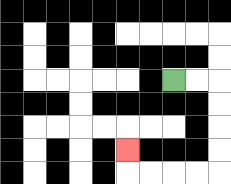{'start': '[7, 3]', 'end': '[5, 6]', 'path_directions': 'R,R,D,D,D,D,L,L,L,L,U', 'path_coordinates': '[[7, 3], [8, 3], [9, 3], [9, 4], [9, 5], [9, 6], [9, 7], [8, 7], [7, 7], [6, 7], [5, 7], [5, 6]]'}